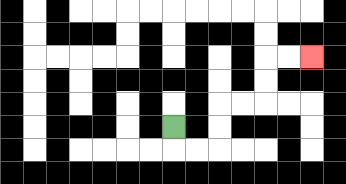{'start': '[7, 5]', 'end': '[13, 2]', 'path_directions': 'D,R,R,U,U,R,R,U,U,R,R', 'path_coordinates': '[[7, 5], [7, 6], [8, 6], [9, 6], [9, 5], [9, 4], [10, 4], [11, 4], [11, 3], [11, 2], [12, 2], [13, 2]]'}